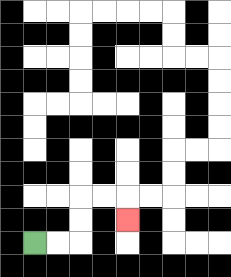{'start': '[1, 10]', 'end': '[5, 9]', 'path_directions': 'R,R,U,U,R,R,D', 'path_coordinates': '[[1, 10], [2, 10], [3, 10], [3, 9], [3, 8], [4, 8], [5, 8], [5, 9]]'}